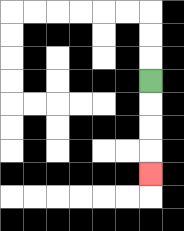{'start': '[6, 3]', 'end': '[6, 7]', 'path_directions': 'D,D,D,D', 'path_coordinates': '[[6, 3], [6, 4], [6, 5], [6, 6], [6, 7]]'}